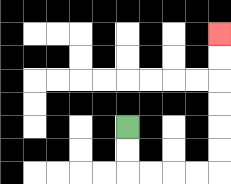{'start': '[5, 5]', 'end': '[9, 1]', 'path_directions': 'D,D,R,R,R,R,U,U,U,U,U,U', 'path_coordinates': '[[5, 5], [5, 6], [5, 7], [6, 7], [7, 7], [8, 7], [9, 7], [9, 6], [9, 5], [9, 4], [9, 3], [9, 2], [9, 1]]'}